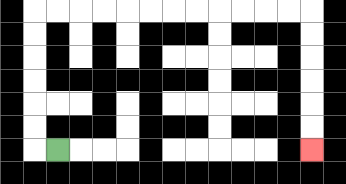{'start': '[2, 6]', 'end': '[13, 6]', 'path_directions': 'L,U,U,U,U,U,U,R,R,R,R,R,R,R,R,R,R,R,R,D,D,D,D,D,D', 'path_coordinates': '[[2, 6], [1, 6], [1, 5], [1, 4], [1, 3], [1, 2], [1, 1], [1, 0], [2, 0], [3, 0], [4, 0], [5, 0], [6, 0], [7, 0], [8, 0], [9, 0], [10, 0], [11, 0], [12, 0], [13, 0], [13, 1], [13, 2], [13, 3], [13, 4], [13, 5], [13, 6]]'}